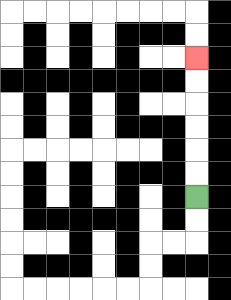{'start': '[8, 8]', 'end': '[8, 2]', 'path_directions': 'U,U,U,U,U,U', 'path_coordinates': '[[8, 8], [8, 7], [8, 6], [8, 5], [8, 4], [8, 3], [8, 2]]'}